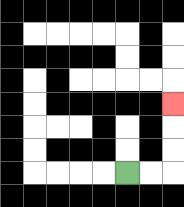{'start': '[5, 7]', 'end': '[7, 4]', 'path_directions': 'R,R,U,U,U', 'path_coordinates': '[[5, 7], [6, 7], [7, 7], [7, 6], [7, 5], [7, 4]]'}